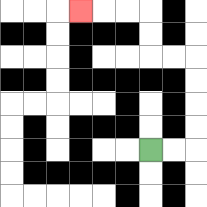{'start': '[6, 6]', 'end': '[3, 0]', 'path_directions': 'R,R,U,U,U,U,L,L,U,U,L,L,L', 'path_coordinates': '[[6, 6], [7, 6], [8, 6], [8, 5], [8, 4], [8, 3], [8, 2], [7, 2], [6, 2], [6, 1], [6, 0], [5, 0], [4, 0], [3, 0]]'}